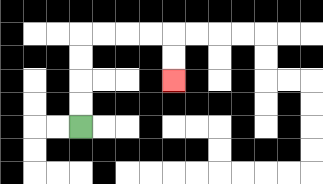{'start': '[3, 5]', 'end': '[7, 3]', 'path_directions': 'U,U,U,U,R,R,R,R,D,D', 'path_coordinates': '[[3, 5], [3, 4], [3, 3], [3, 2], [3, 1], [4, 1], [5, 1], [6, 1], [7, 1], [7, 2], [7, 3]]'}